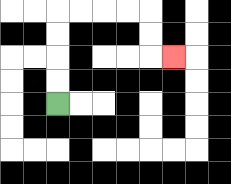{'start': '[2, 4]', 'end': '[7, 2]', 'path_directions': 'U,U,U,U,R,R,R,R,D,D,R', 'path_coordinates': '[[2, 4], [2, 3], [2, 2], [2, 1], [2, 0], [3, 0], [4, 0], [5, 0], [6, 0], [6, 1], [6, 2], [7, 2]]'}